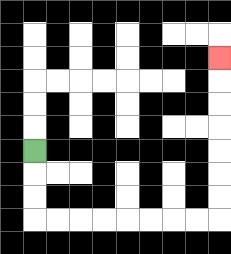{'start': '[1, 6]', 'end': '[9, 2]', 'path_directions': 'D,D,D,R,R,R,R,R,R,R,R,U,U,U,U,U,U,U', 'path_coordinates': '[[1, 6], [1, 7], [1, 8], [1, 9], [2, 9], [3, 9], [4, 9], [5, 9], [6, 9], [7, 9], [8, 9], [9, 9], [9, 8], [9, 7], [9, 6], [9, 5], [9, 4], [9, 3], [9, 2]]'}